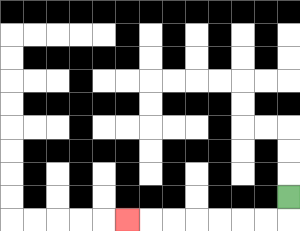{'start': '[12, 8]', 'end': '[5, 9]', 'path_directions': 'D,L,L,L,L,L,L,L', 'path_coordinates': '[[12, 8], [12, 9], [11, 9], [10, 9], [9, 9], [8, 9], [7, 9], [6, 9], [5, 9]]'}